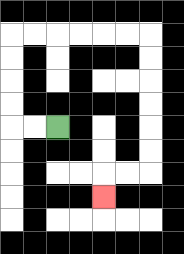{'start': '[2, 5]', 'end': '[4, 8]', 'path_directions': 'L,L,U,U,U,U,R,R,R,R,R,R,D,D,D,D,D,D,L,L,D', 'path_coordinates': '[[2, 5], [1, 5], [0, 5], [0, 4], [0, 3], [0, 2], [0, 1], [1, 1], [2, 1], [3, 1], [4, 1], [5, 1], [6, 1], [6, 2], [6, 3], [6, 4], [6, 5], [6, 6], [6, 7], [5, 7], [4, 7], [4, 8]]'}